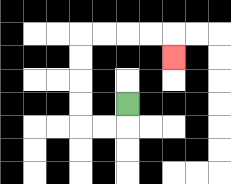{'start': '[5, 4]', 'end': '[7, 2]', 'path_directions': 'D,L,L,U,U,U,U,R,R,R,R,D', 'path_coordinates': '[[5, 4], [5, 5], [4, 5], [3, 5], [3, 4], [3, 3], [3, 2], [3, 1], [4, 1], [5, 1], [6, 1], [7, 1], [7, 2]]'}